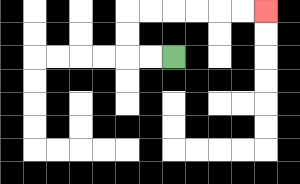{'start': '[7, 2]', 'end': '[11, 0]', 'path_directions': 'L,L,U,U,R,R,R,R,R,R', 'path_coordinates': '[[7, 2], [6, 2], [5, 2], [5, 1], [5, 0], [6, 0], [7, 0], [8, 0], [9, 0], [10, 0], [11, 0]]'}